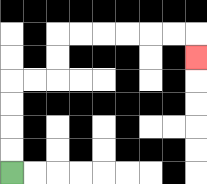{'start': '[0, 7]', 'end': '[8, 2]', 'path_directions': 'U,U,U,U,R,R,U,U,R,R,R,R,R,R,D', 'path_coordinates': '[[0, 7], [0, 6], [0, 5], [0, 4], [0, 3], [1, 3], [2, 3], [2, 2], [2, 1], [3, 1], [4, 1], [5, 1], [6, 1], [7, 1], [8, 1], [8, 2]]'}